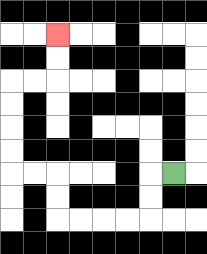{'start': '[7, 7]', 'end': '[2, 1]', 'path_directions': 'L,D,D,L,L,L,L,U,U,L,L,U,U,U,U,R,R,U,U', 'path_coordinates': '[[7, 7], [6, 7], [6, 8], [6, 9], [5, 9], [4, 9], [3, 9], [2, 9], [2, 8], [2, 7], [1, 7], [0, 7], [0, 6], [0, 5], [0, 4], [0, 3], [1, 3], [2, 3], [2, 2], [2, 1]]'}